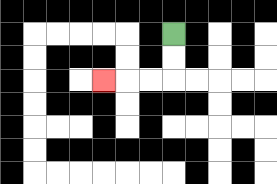{'start': '[7, 1]', 'end': '[4, 3]', 'path_directions': 'D,D,L,L,L', 'path_coordinates': '[[7, 1], [7, 2], [7, 3], [6, 3], [5, 3], [4, 3]]'}